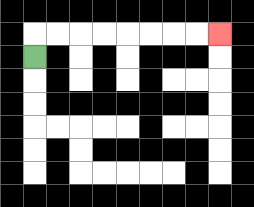{'start': '[1, 2]', 'end': '[9, 1]', 'path_directions': 'U,R,R,R,R,R,R,R,R', 'path_coordinates': '[[1, 2], [1, 1], [2, 1], [3, 1], [4, 1], [5, 1], [6, 1], [7, 1], [8, 1], [9, 1]]'}